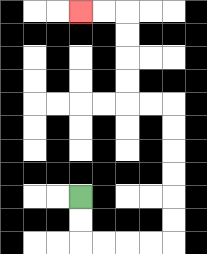{'start': '[3, 8]', 'end': '[3, 0]', 'path_directions': 'D,D,R,R,R,R,U,U,U,U,U,U,L,L,U,U,U,U,L,L', 'path_coordinates': '[[3, 8], [3, 9], [3, 10], [4, 10], [5, 10], [6, 10], [7, 10], [7, 9], [7, 8], [7, 7], [7, 6], [7, 5], [7, 4], [6, 4], [5, 4], [5, 3], [5, 2], [5, 1], [5, 0], [4, 0], [3, 0]]'}